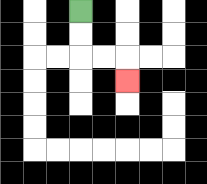{'start': '[3, 0]', 'end': '[5, 3]', 'path_directions': 'D,D,R,R,D', 'path_coordinates': '[[3, 0], [3, 1], [3, 2], [4, 2], [5, 2], [5, 3]]'}